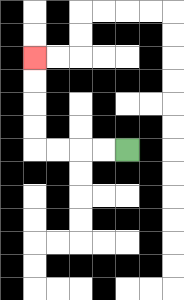{'start': '[5, 6]', 'end': '[1, 2]', 'path_directions': 'L,L,L,L,U,U,U,U', 'path_coordinates': '[[5, 6], [4, 6], [3, 6], [2, 6], [1, 6], [1, 5], [1, 4], [1, 3], [1, 2]]'}